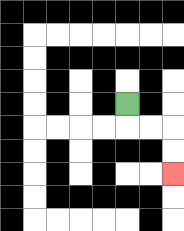{'start': '[5, 4]', 'end': '[7, 7]', 'path_directions': 'D,R,R,D,D', 'path_coordinates': '[[5, 4], [5, 5], [6, 5], [7, 5], [7, 6], [7, 7]]'}